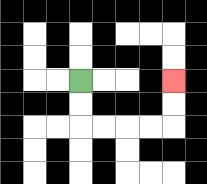{'start': '[3, 3]', 'end': '[7, 3]', 'path_directions': 'D,D,R,R,R,R,U,U', 'path_coordinates': '[[3, 3], [3, 4], [3, 5], [4, 5], [5, 5], [6, 5], [7, 5], [7, 4], [7, 3]]'}